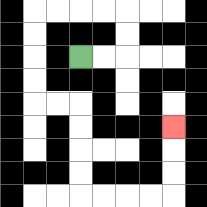{'start': '[3, 2]', 'end': '[7, 5]', 'path_directions': 'R,R,U,U,L,L,L,L,D,D,D,D,R,R,D,D,D,D,R,R,R,R,U,U,U', 'path_coordinates': '[[3, 2], [4, 2], [5, 2], [5, 1], [5, 0], [4, 0], [3, 0], [2, 0], [1, 0], [1, 1], [1, 2], [1, 3], [1, 4], [2, 4], [3, 4], [3, 5], [3, 6], [3, 7], [3, 8], [4, 8], [5, 8], [6, 8], [7, 8], [7, 7], [7, 6], [7, 5]]'}